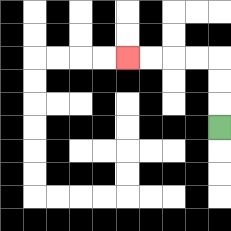{'start': '[9, 5]', 'end': '[5, 2]', 'path_directions': 'U,U,U,L,L,L,L', 'path_coordinates': '[[9, 5], [9, 4], [9, 3], [9, 2], [8, 2], [7, 2], [6, 2], [5, 2]]'}